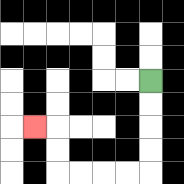{'start': '[6, 3]', 'end': '[1, 5]', 'path_directions': 'D,D,D,D,L,L,L,L,U,U,L', 'path_coordinates': '[[6, 3], [6, 4], [6, 5], [6, 6], [6, 7], [5, 7], [4, 7], [3, 7], [2, 7], [2, 6], [2, 5], [1, 5]]'}